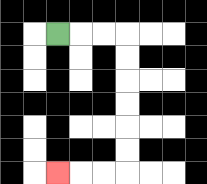{'start': '[2, 1]', 'end': '[2, 7]', 'path_directions': 'R,R,R,D,D,D,D,D,D,L,L,L', 'path_coordinates': '[[2, 1], [3, 1], [4, 1], [5, 1], [5, 2], [5, 3], [5, 4], [5, 5], [5, 6], [5, 7], [4, 7], [3, 7], [2, 7]]'}